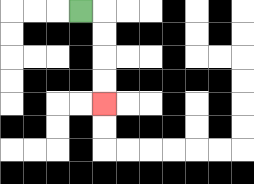{'start': '[3, 0]', 'end': '[4, 4]', 'path_directions': 'R,D,D,D,D', 'path_coordinates': '[[3, 0], [4, 0], [4, 1], [4, 2], [4, 3], [4, 4]]'}